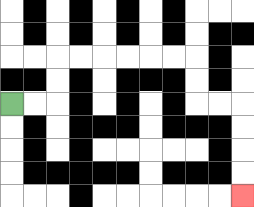{'start': '[0, 4]', 'end': '[10, 8]', 'path_directions': 'R,R,U,U,R,R,R,R,R,R,D,D,R,R,D,D,D,D', 'path_coordinates': '[[0, 4], [1, 4], [2, 4], [2, 3], [2, 2], [3, 2], [4, 2], [5, 2], [6, 2], [7, 2], [8, 2], [8, 3], [8, 4], [9, 4], [10, 4], [10, 5], [10, 6], [10, 7], [10, 8]]'}